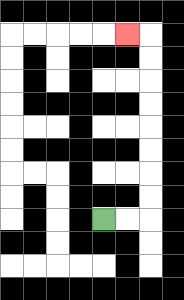{'start': '[4, 9]', 'end': '[5, 1]', 'path_directions': 'R,R,U,U,U,U,U,U,U,U,L', 'path_coordinates': '[[4, 9], [5, 9], [6, 9], [6, 8], [6, 7], [6, 6], [6, 5], [6, 4], [6, 3], [6, 2], [6, 1], [5, 1]]'}